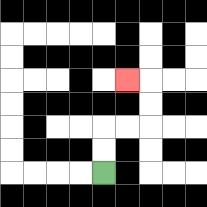{'start': '[4, 7]', 'end': '[5, 3]', 'path_directions': 'U,U,R,R,U,U,L', 'path_coordinates': '[[4, 7], [4, 6], [4, 5], [5, 5], [6, 5], [6, 4], [6, 3], [5, 3]]'}